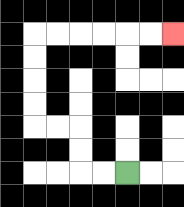{'start': '[5, 7]', 'end': '[7, 1]', 'path_directions': 'L,L,U,U,L,L,U,U,U,U,R,R,R,R,R,R', 'path_coordinates': '[[5, 7], [4, 7], [3, 7], [3, 6], [3, 5], [2, 5], [1, 5], [1, 4], [1, 3], [1, 2], [1, 1], [2, 1], [3, 1], [4, 1], [5, 1], [6, 1], [7, 1]]'}